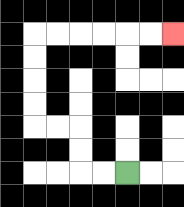{'start': '[5, 7]', 'end': '[7, 1]', 'path_directions': 'L,L,U,U,L,L,U,U,U,U,R,R,R,R,R,R', 'path_coordinates': '[[5, 7], [4, 7], [3, 7], [3, 6], [3, 5], [2, 5], [1, 5], [1, 4], [1, 3], [1, 2], [1, 1], [2, 1], [3, 1], [4, 1], [5, 1], [6, 1], [7, 1]]'}